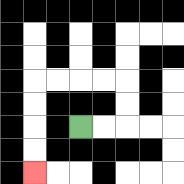{'start': '[3, 5]', 'end': '[1, 7]', 'path_directions': 'R,R,U,U,L,L,L,L,D,D,D,D', 'path_coordinates': '[[3, 5], [4, 5], [5, 5], [5, 4], [5, 3], [4, 3], [3, 3], [2, 3], [1, 3], [1, 4], [1, 5], [1, 6], [1, 7]]'}